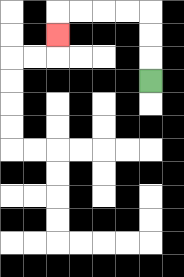{'start': '[6, 3]', 'end': '[2, 1]', 'path_directions': 'U,U,U,L,L,L,L,D', 'path_coordinates': '[[6, 3], [6, 2], [6, 1], [6, 0], [5, 0], [4, 0], [3, 0], [2, 0], [2, 1]]'}